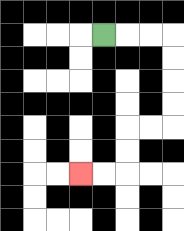{'start': '[4, 1]', 'end': '[3, 7]', 'path_directions': 'R,R,R,D,D,D,D,L,L,D,D,L,L', 'path_coordinates': '[[4, 1], [5, 1], [6, 1], [7, 1], [7, 2], [7, 3], [7, 4], [7, 5], [6, 5], [5, 5], [5, 6], [5, 7], [4, 7], [3, 7]]'}